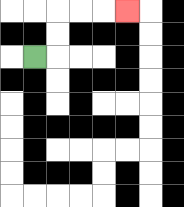{'start': '[1, 2]', 'end': '[5, 0]', 'path_directions': 'R,U,U,R,R,R', 'path_coordinates': '[[1, 2], [2, 2], [2, 1], [2, 0], [3, 0], [4, 0], [5, 0]]'}